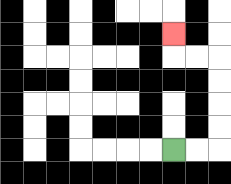{'start': '[7, 6]', 'end': '[7, 1]', 'path_directions': 'R,R,U,U,U,U,L,L,U', 'path_coordinates': '[[7, 6], [8, 6], [9, 6], [9, 5], [9, 4], [9, 3], [9, 2], [8, 2], [7, 2], [7, 1]]'}